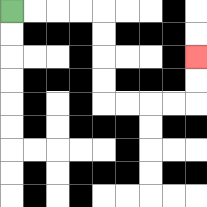{'start': '[0, 0]', 'end': '[8, 2]', 'path_directions': 'R,R,R,R,D,D,D,D,R,R,R,R,U,U', 'path_coordinates': '[[0, 0], [1, 0], [2, 0], [3, 0], [4, 0], [4, 1], [4, 2], [4, 3], [4, 4], [5, 4], [6, 4], [7, 4], [8, 4], [8, 3], [8, 2]]'}